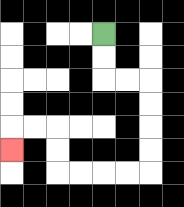{'start': '[4, 1]', 'end': '[0, 6]', 'path_directions': 'D,D,R,R,D,D,D,D,L,L,L,L,U,U,L,L,D', 'path_coordinates': '[[4, 1], [4, 2], [4, 3], [5, 3], [6, 3], [6, 4], [6, 5], [6, 6], [6, 7], [5, 7], [4, 7], [3, 7], [2, 7], [2, 6], [2, 5], [1, 5], [0, 5], [0, 6]]'}